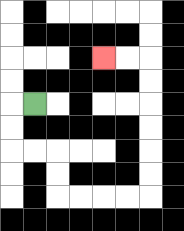{'start': '[1, 4]', 'end': '[4, 2]', 'path_directions': 'L,D,D,R,R,D,D,R,R,R,R,U,U,U,U,U,U,L,L', 'path_coordinates': '[[1, 4], [0, 4], [0, 5], [0, 6], [1, 6], [2, 6], [2, 7], [2, 8], [3, 8], [4, 8], [5, 8], [6, 8], [6, 7], [6, 6], [6, 5], [6, 4], [6, 3], [6, 2], [5, 2], [4, 2]]'}